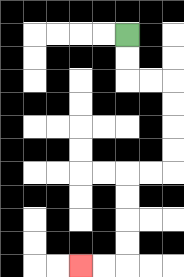{'start': '[5, 1]', 'end': '[3, 11]', 'path_directions': 'D,D,R,R,D,D,D,D,L,L,D,D,D,D,L,L', 'path_coordinates': '[[5, 1], [5, 2], [5, 3], [6, 3], [7, 3], [7, 4], [7, 5], [7, 6], [7, 7], [6, 7], [5, 7], [5, 8], [5, 9], [5, 10], [5, 11], [4, 11], [3, 11]]'}